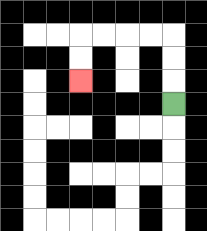{'start': '[7, 4]', 'end': '[3, 3]', 'path_directions': 'U,U,U,L,L,L,L,D,D', 'path_coordinates': '[[7, 4], [7, 3], [7, 2], [7, 1], [6, 1], [5, 1], [4, 1], [3, 1], [3, 2], [3, 3]]'}